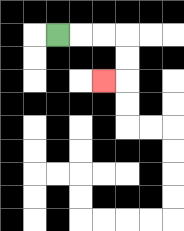{'start': '[2, 1]', 'end': '[4, 3]', 'path_directions': 'R,R,R,D,D,L', 'path_coordinates': '[[2, 1], [3, 1], [4, 1], [5, 1], [5, 2], [5, 3], [4, 3]]'}